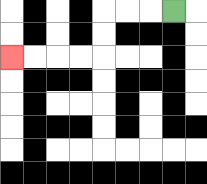{'start': '[7, 0]', 'end': '[0, 2]', 'path_directions': 'L,L,L,D,D,L,L,L,L', 'path_coordinates': '[[7, 0], [6, 0], [5, 0], [4, 0], [4, 1], [4, 2], [3, 2], [2, 2], [1, 2], [0, 2]]'}